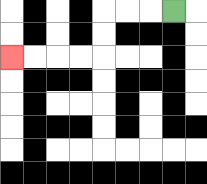{'start': '[7, 0]', 'end': '[0, 2]', 'path_directions': 'L,L,L,D,D,L,L,L,L', 'path_coordinates': '[[7, 0], [6, 0], [5, 0], [4, 0], [4, 1], [4, 2], [3, 2], [2, 2], [1, 2], [0, 2]]'}